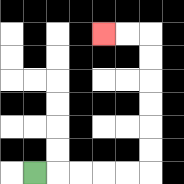{'start': '[1, 7]', 'end': '[4, 1]', 'path_directions': 'R,R,R,R,R,U,U,U,U,U,U,L,L', 'path_coordinates': '[[1, 7], [2, 7], [3, 7], [4, 7], [5, 7], [6, 7], [6, 6], [6, 5], [6, 4], [6, 3], [6, 2], [6, 1], [5, 1], [4, 1]]'}